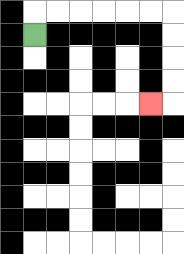{'start': '[1, 1]', 'end': '[6, 4]', 'path_directions': 'U,R,R,R,R,R,R,D,D,D,D,L', 'path_coordinates': '[[1, 1], [1, 0], [2, 0], [3, 0], [4, 0], [5, 0], [6, 0], [7, 0], [7, 1], [7, 2], [7, 3], [7, 4], [6, 4]]'}